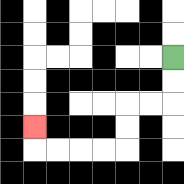{'start': '[7, 2]', 'end': '[1, 5]', 'path_directions': 'D,D,L,L,D,D,L,L,L,L,U', 'path_coordinates': '[[7, 2], [7, 3], [7, 4], [6, 4], [5, 4], [5, 5], [5, 6], [4, 6], [3, 6], [2, 6], [1, 6], [1, 5]]'}